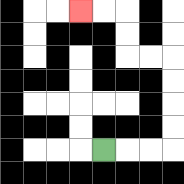{'start': '[4, 6]', 'end': '[3, 0]', 'path_directions': 'R,R,R,U,U,U,U,L,L,U,U,L,L', 'path_coordinates': '[[4, 6], [5, 6], [6, 6], [7, 6], [7, 5], [7, 4], [7, 3], [7, 2], [6, 2], [5, 2], [5, 1], [5, 0], [4, 0], [3, 0]]'}